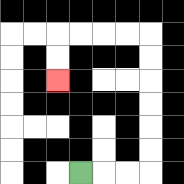{'start': '[3, 7]', 'end': '[2, 3]', 'path_directions': 'R,R,R,U,U,U,U,U,U,L,L,L,L,D,D', 'path_coordinates': '[[3, 7], [4, 7], [5, 7], [6, 7], [6, 6], [6, 5], [6, 4], [6, 3], [6, 2], [6, 1], [5, 1], [4, 1], [3, 1], [2, 1], [2, 2], [2, 3]]'}